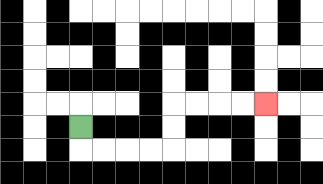{'start': '[3, 5]', 'end': '[11, 4]', 'path_directions': 'D,R,R,R,R,U,U,R,R,R,R', 'path_coordinates': '[[3, 5], [3, 6], [4, 6], [5, 6], [6, 6], [7, 6], [7, 5], [7, 4], [8, 4], [9, 4], [10, 4], [11, 4]]'}